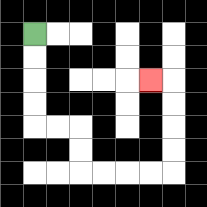{'start': '[1, 1]', 'end': '[6, 3]', 'path_directions': 'D,D,D,D,R,R,D,D,R,R,R,R,U,U,U,U,L', 'path_coordinates': '[[1, 1], [1, 2], [1, 3], [1, 4], [1, 5], [2, 5], [3, 5], [3, 6], [3, 7], [4, 7], [5, 7], [6, 7], [7, 7], [7, 6], [7, 5], [7, 4], [7, 3], [6, 3]]'}